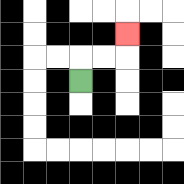{'start': '[3, 3]', 'end': '[5, 1]', 'path_directions': 'U,R,R,U', 'path_coordinates': '[[3, 3], [3, 2], [4, 2], [5, 2], [5, 1]]'}